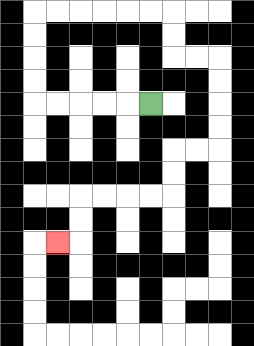{'start': '[6, 4]', 'end': '[2, 10]', 'path_directions': 'L,L,L,L,L,U,U,U,U,R,R,R,R,R,R,D,D,R,R,D,D,D,D,L,L,D,D,L,L,L,L,D,D,L', 'path_coordinates': '[[6, 4], [5, 4], [4, 4], [3, 4], [2, 4], [1, 4], [1, 3], [1, 2], [1, 1], [1, 0], [2, 0], [3, 0], [4, 0], [5, 0], [6, 0], [7, 0], [7, 1], [7, 2], [8, 2], [9, 2], [9, 3], [9, 4], [9, 5], [9, 6], [8, 6], [7, 6], [7, 7], [7, 8], [6, 8], [5, 8], [4, 8], [3, 8], [3, 9], [3, 10], [2, 10]]'}